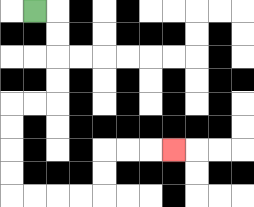{'start': '[1, 0]', 'end': '[7, 6]', 'path_directions': 'R,D,D,D,D,L,L,D,D,D,D,R,R,R,R,U,U,R,R,R', 'path_coordinates': '[[1, 0], [2, 0], [2, 1], [2, 2], [2, 3], [2, 4], [1, 4], [0, 4], [0, 5], [0, 6], [0, 7], [0, 8], [1, 8], [2, 8], [3, 8], [4, 8], [4, 7], [4, 6], [5, 6], [6, 6], [7, 6]]'}